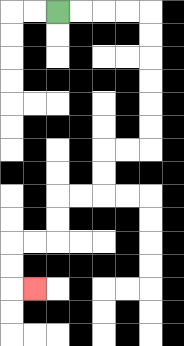{'start': '[2, 0]', 'end': '[1, 12]', 'path_directions': 'R,R,R,R,D,D,D,D,D,D,L,L,D,D,L,L,D,D,L,L,D,D,R', 'path_coordinates': '[[2, 0], [3, 0], [4, 0], [5, 0], [6, 0], [6, 1], [6, 2], [6, 3], [6, 4], [6, 5], [6, 6], [5, 6], [4, 6], [4, 7], [4, 8], [3, 8], [2, 8], [2, 9], [2, 10], [1, 10], [0, 10], [0, 11], [0, 12], [1, 12]]'}